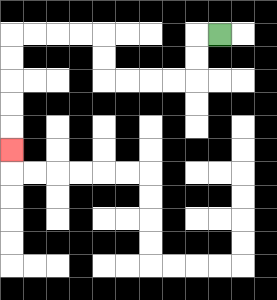{'start': '[9, 1]', 'end': '[0, 6]', 'path_directions': 'L,D,D,L,L,L,L,U,U,L,L,L,L,D,D,D,D,D', 'path_coordinates': '[[9, 1], [8, 1], [8, 2], [8, 3], [7, 3], [6, 3], [5, 3], [4, 3], [4, 2], [4, 1], [3, 1], [2, 1], [1, 1], [0, 1], [0, 2], [0, 3], [0, 4], [0, 5], [0, 6]]'}